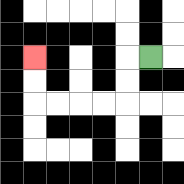{'start': '[6, 2]', 'end': '[1, 2]', 'path_directions': 'L,D,D,L,L,L,L,U,U', 'path_coordinates': '[[6, 2], [5, 2], [5, 3], [5, 4], [4, 4], [3, 4], [2, 4], [1, 4], [1, 3], [1, 2]]'}